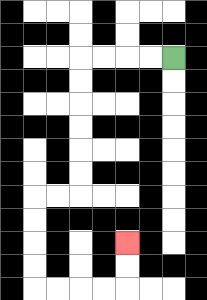{'start': '[7, 2]', 'end': '[5, 10]', 'path_directions': 'L,L,L,L,D,D,D,D,D,D,L,L,D,D,D,D,R,R,R,R,U,U', 'path_coordinates': '[[7, 2], [6, 2], [5, 2], [4, 2], [3, 2], [3, 3], [3, 4], [3, 5], [3, 6], [3, 7], [3, 8], [2, 8], [1, 8], [1, 9], [1, 10], [1, 11], [1, 12], [2, 12], [3, 12], [4, 12], [5, 12], [5, 11], [5, 10]]'}